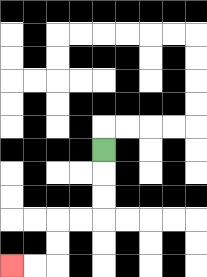{'start': '[4, 6]', 'end': '[0, 11]', 'path_directions': 'D,D,D,L,L,D,D,L,L', 'path_coordinates': '[[4, 6], [4, 7], [4, 8], [4, 9], [3, 9], [2, 9], [2, 10], [2, 11], [1, 11], [0, 11]]'}